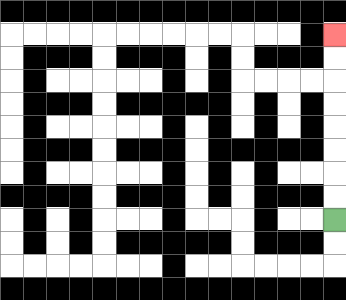{'start': '[14, 9]', 'end': '[14, 1]', 'path_directions': 'U,U,U,U,U,U,U,U', 'path_coordinates': '[[14, 9], [14, 8], [14, 7], [14, 6], [14, 5], [14, 4], [14, 3], [14, 2], [14, 1]]'}